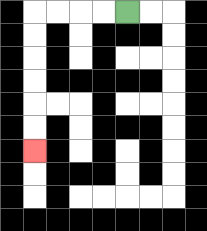{'start': '[5, 0]', 'end': '[1, 6]', 'path_directions': 'L,L,L,L,D,D,D,D,D,D', 'path_coordinates': '[[5, 0], [4, 0], [3, 0], [2, 0], [1, 0], [1, 1], [1, 2], [1, 3], [1, 4], [1, 5], [1, 6]]'}